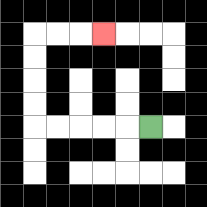{'start': '[6, 5]', 'end': '[4, 1]', 'path_directions': 'L,L,L,L,L,U,U,U,U,R,R,R', 'path_coordinates': '[[6, 5], [5, 5], [4, 5], [3, 5], [2, 5], [1, 5], [1, 4], [1, 3], [1, 2], [1, 1], [2, 1], [3, 1], [4, 1]]'}